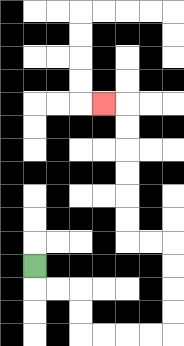{'start': '[1, 11]', 'end': '[4, 4]', 'path_directions': 'D,R,R,D,D,R,R,R,R,U,U,U,U,L,L,U,U,U,U,U,U,L', 'path_coordinates': '[[1, 11], [1, 12], [2, 12], [3, 12], [3, 13], [3, 14], [4, 14], [5, 14], [6, 14], [7, 14], [7, 13], [7, 12], [7, 11], [7, 10], [6, 10], [5, 10], [5, 9], [5, 8], [5, 7], [5, 6], [5, 5], [5, 4], [4, 4]]'}